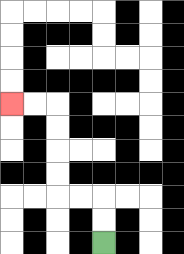{'start': '[4, 10]', 'end': '[0, 4]', 'path_directions': 'U,U,L,L,U,U,U,U,L,L', 'path_coordinates': '[[4, 10], [4, 9], [4, 8], [3, 8], [2, 8], [2, 7], [2, 6], [2, 5], [2, 4], [1, 4], [0, 4]]'}